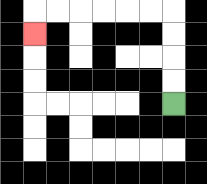{'start': '[7, 4]', 'end': '[1, 1]', 'path_directions': 'U,U,U,U,L,L,L,L,L,L,D', 'path_coordinates': '[[7, 4], [7, 3], [7, 2], [7, 1], [7, 0], [6, 0], [5, 0], [4, 0], [3, 0], [2, 0], [1, 0], [1, 1]]'}